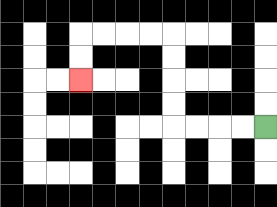{'start': '[11, 5]', 'end': '[3, 3]', 'path_directions': 'L,L,L,L,U,U,U,U,L,L,L,L,D,D', 'path_coordinates': '[[11, 5], [10, 5], [9, 5], [8, 5], [7, 5], [7, 4], [7, 3], [7, 2], [7, 1], [6, 1], [5, 1], [4, 1], [3, 1], [3, 2], [3, 3]]'}